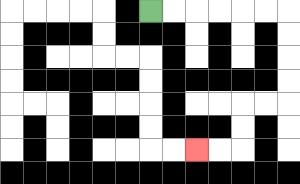{'start': '[6, 0]', 'end': '[8, 6]', 'path_directions': 'R,R,R,R,R,R,D,D,D,D,L,L,D,D,L,L', 'path_coordinates': '[[6, 0], [7, 0], [8, 0], [9, 0], [10, 0], [11, 0], [12, 0], [12, 1], [12, 2], [12, 3], [12, 4], [11, 4], [10, 4], [10, 5], [10, 6], [9, 6], [8, 6]]'}